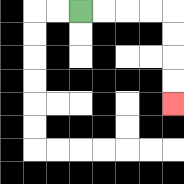{'start': '[3, 0]', 'end': '[7, 4]', 'path_directions': 'R,R,R,R,D,D,D,D', 'path_coordinates': '[[3, 0], [4, 0], [5, 0], [6, 0], [7, 0], [7, 1], [7, 2], [7, 3], [7, 4]]'}